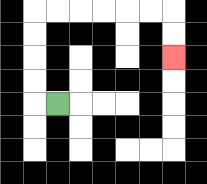{'start': '[2, 4]', 'end': '[7, 2]', 'path_directions': 'L,U,U,U,U,R,R,R,R,R,R,D,D', 'path_coordinates': '[[2, 4], [1, 4], [1, 3], [1, 2], [1, 1], [1, 0], [2, 0], [3, 0], [4, 0], [5, 0], [6, 0], [7, 0], [7, 1], [7, 2]]'}